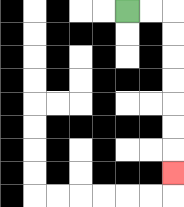{'start': '[5, 0]', 'end': '[7, 7]', 'path_directions': 'R,R,D,D,D,D,D,D,D', 'path_coordinates': '[[5, 0], [6, 0], [7, 0], [7, 1], [7, 2], [7, 3], [7, 4], [7, 5], [7, 6], [7, 7]]'}